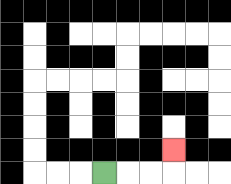{'start': '[4, 7]', 'end': '[7, 6]', 'path_directions': 'R,R,R,U', 'path_coordinates': '[[4, 7], [5, 7], [6, 7], [7, 7], [7, 6]]'}